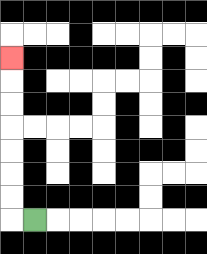{'start': '[1, 9]', 'end': '[0, 2]', 'path_directions': 'L,U,U,U,U,U,U,U', 'path_coordinates': '[[1, 9], [0, 9], [0, 8], [0, 7], [0, 6], [0, 5], [0, 4], [0, 3], [0, 2]]'}